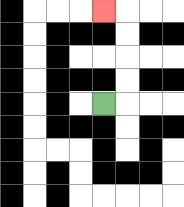{'start': '[4, 4]', 'end': '[4, 0]', 'path_directions': 'R,U,U,U,U,L', 'path_coordinates': '[[4, 4], [5, 4], [5, 3], [5, 2], [5, 1], [5, 0], [4, 0]]'}